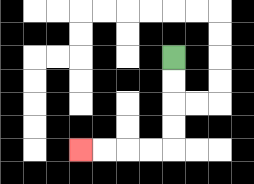{'start': '[7, 2]', 'end': '[3, 6]', 'path_directions': 'D,D,D,D,L,L,L,L', 'path_coordinates': '[[7, 2], [7, 3], [7, 4], [7, 5], [7, 6], [6, 6], [5, 6], [4, 6], [3, 6]]'}